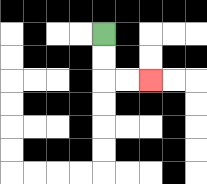{'start': '[4, 1]', 'end': '[6, 3]', 'path_directions': 'D,D,R,R', 'path_coordinates': '[[4, 1], [4, 2], [4, 3], [5, 3], [6, 3]]'}